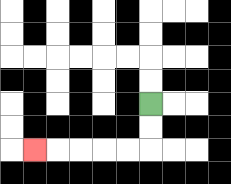{'start': '[6, 4]', 'end': '[1, 6]', 'path_directions': 'D,D,L,L,L,L,L', 'path_coordinates': '[[6, 4], [6, 5], [6, 6], [5, 6], [4, 6], [3, 6], [2, 6], [1, 6]]'}